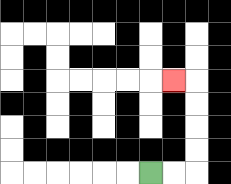{'start': '[6, 7]', 'end': '[7, 3]', 'path_directions': 'R,R,U,U,U,U,L', 'path_coordinates': '[[6, 7], [7, 7], [8, 7], [8, 6], [8, 5], [8, 4], [8, 3], [7, 3]]'}